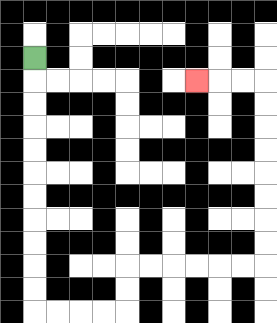{'start': '[1, 2]', 'end': '[8, 3]', 'path_directions': 'D,D,D,D,D,D,D,D,D,D,D,R,R,R,R,U,U,R,R,R,R,R,R,U,U,U,U,U,U,U,U,L,L,L', 'path_coordinates': '[[1, 2], [1, 3], [1, 4], [1, 5], [1, 6], [1, 7], [1, 8], [1, 9], [1, 10], [1, 11], [1, 12], [1, 13], [2, 13], [3, 13], [4, 13], [5, 13], [5, 12], [5, 11], [6, 11], [7, 11], [8, 11], [9, 11], [10, 11], [11, 11], [11, 10], [11, 9], [11, 8], [11, 7], [11, 6], [11, 5], [11, 4], [11, 3], [10, 3], [9, 3], [8, 3]]'}